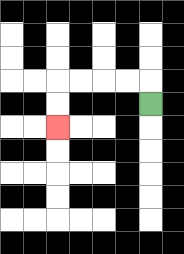{'start': '[6, 4]', 'end': '[2, 5]', 'path_directions': 'U,L,L,L,L,D,D', 'path_coordinates': '[[6, 4], [6, 3], [5, 3], [4, 3], [3, 3], [2, 3], [2, 4], [2, 5]]'}